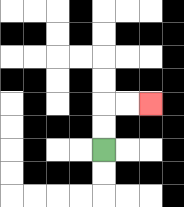{'start': '[4, 6]', 'end': '[6, 4]', 'path_directions': 'U,U,R,R', 'path_coordinates': '[[4, 6], [4, 5], [4, 4], [5, 4], [6, 4]]'}